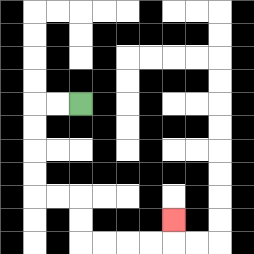{'start': '[3, 4]', 'end': '[7, 9]', 'path_directions': 'L,L,D,D,D,D,R,R,D,D,R,R,R,R,U', 'path_coordinates': '[[3, 4], [2, 4], [1, 4], [1, 5], [1, 6], [1, 7], [1, 8], [2, 8], [3, 8], [3, 9], [3, 10], [4, 10], [5, 10], [6, 10], [7, 10], [7, 9]]'}